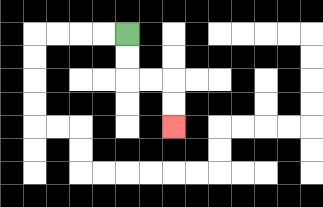{'start': '[5, 1]', 'end': '[7, 5]', 'path_directions': 'D,D,R,R,D,D', 'path_coordinates': '[[5, 1], [5, 2], [5, 3], [6, 3], [7, 3], [7, 4], [7, 5]]'}